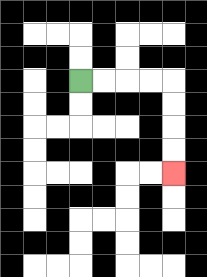{'start': '[3, 3]', 'end': '[7, 7]', 'path_directions': 'R,R,R,R,D,D,D,D', 'path_coordinates': '[[3, 3], [4, 3], [5, 3], [6, 3], [7, 3], [7, 4], [7, 5], [7, 6], [7, 7]]'}